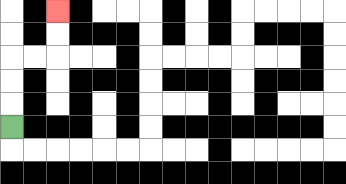{'start': '[0, 5]', 'end': '[2, 0]', 'path_directions': 'U,U,U,R,R,U,U', 'path_coordinates': '[[0, 5], [0, 4], [0, 3], [0, 2], [1, 2], [2, 2], [2, 1], [2, 0]]'}